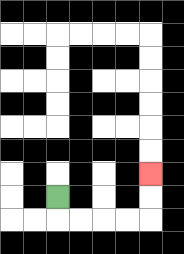{'start': '[2, 8]', 'end': '[6, 7]', 'path_directions': 'D,R,R,R,R,U,U', 'path_coordinates': '[[2, 8], [2, 9], [3, 9], [4, 9], [5, 9], [6, 9], [6, 8], [6, 7]]'}